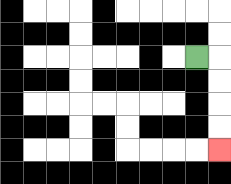{'start': '[8, 2]', 'end': '[9, 6]', 'path_directions': 'R,D,D,D,D', 'path_coordinates': '[[8, 2], [9, 2], [9, 3], [9, 4], [9, 5], [9, 6]]'}